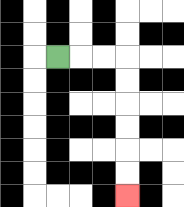{'start': '[2, 2]', 'end': '[5, 8]', 'path_directions': 'R,R,R,D,D,D,D,D,D', 'path_coordinates': '[[2, 2], [3, 2], [4, 2], [5, 2], [5, 3], [5, 4], [5, 5], [5, 6], [5, 7], [5, 8]]'}